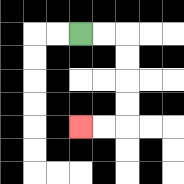{'start': '[3, 1]', 'end': '[3, 5]', 'path_directions': 'R,R,D,D,D,D,L,L', 'path_coordinates': '[[3, 1], [4, 1], [5, 1], [5, 2], [5, 3], [5, 4], [5, 5], [4, 5], [3, 5]]'}